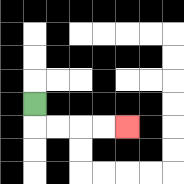{'start': '[1, 4]', 'end': '[5, 5]', 'path_directions': 'D,R,R,R,R', 'path_coordinates': '[[1, 4], [1, 5], [2, 5], [3, 5], [4, 5], [5, 5]]'}